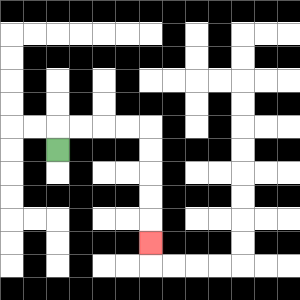{'start': '[2, 6]', 'end': '[6, 10]', 'path_directions': 'U,R,R,R,R,D,D,D,D,D', 'path_coordinates': '[[2, 6], [2, 5], [3, 5], [4, 5], [5, 5], [6, 5], [6, 6], [6, 7], [6, 8], [6, 9], [6, 10]]'}